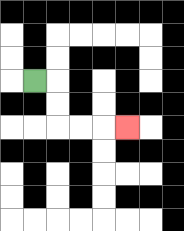{'start': '[1, 3]', 'end': '[5, 5]', 'path_directions': 'R,D,D,R,R,R', 'path_coordinates': '[[1, 3], [2, 3], [2, 4], [2, 5], [3, 5], [4, 5], [5, 5]]'}